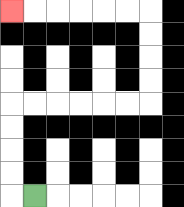{'start': '[1, 8]', 'end': '[0, 0]', 'path_directions': 'L,U,U,U,U,R,R,R,R,R,R,U,U,U,U,L,L,L,L,L,L', 'path_coordinates': '[[1, 8], [0, 8], [0, 7], [0, 6], [0, 5], [0, 4], [1, 4], [2, 4], [3, 4], [4, 4], [5, 4], [6, 4], [6, 3], [6, 2], [6, 1], [6, 0], [5, 0], [4, 0], [3, 0], [2, 0], [1, 0], [0, 0]]'}